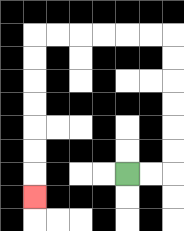{'start': '[5, 7]', 'end': '[1, 8]', 'path_directions': 'R,R,U,U,U,U,U,U,L,L,L,L,L,L,D,D,D,D,D,D,D', 'path_coordinates': '[[5, 7], [6, 7], [7, 7], [7, 6], [7, 5], [7, 4], [7, 3], [7, 2], [7, 1], [6, 1], [5, 1], [4, 1], [3, 1], [2, 1], [1, 1], [1, 2], [1, 3], [1, 4], [1, 5], [1, 6], [1, 7], [1, 8]]'}